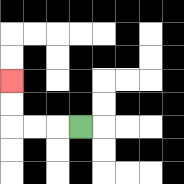{'start': '[3, 5]', 'end': '[0, 3]', 'path_directions': 'L,L,L,U,U', 'path_coordinates': '[[3, 5], [2, 5], [1, 5], [0, 5], [0, 4], [0, 3]]'}